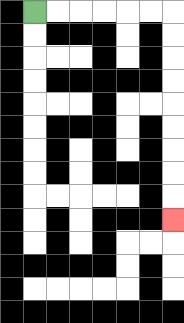{'start': '[1, 0]', 'end': '[7, 9]', 'path_directions': 'R,R,R,R,R,R,D,D,D,D,D,D,D,D,D', 'path_coordinates': '[[1, 0], [2, 0], [3, 0], [4, 0], [5, 0], [6, 0], [7, 0], [7, 1], [7, 2], [7, 3], [7, 4], [7, 5], [7, 6], [7, 7], [7, 8], [7, 9]]'}